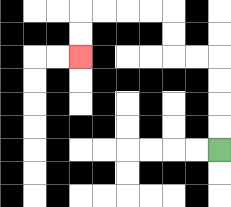{'start': '[9, 6]', 'end': '[3, 2]', 'path_directions': 'U,U,U,U,L,L,U,U,L,L,L,L,D,D', 'path_coordinates': '[[9, 6], [9, 5], [9, 4], [9, 3], [9, 2], [8, 2], [7, 2], [7, 1], [7, 0], [6, 0], [5, 0], [4, 0], [3, 0], [3, 1], [3, 2]]'}